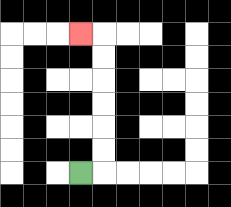{'start': '[3, 7]', 'end': '[3, 1]', 'path_directions': 'R,U,U,U,U,U,U,L', 'path_coordinates': '[[3, 7], [4, 7], [4, 6], [4, 5], [4, 4], [4, 3], [4, 2], [4, 1], [3, 1]]'}